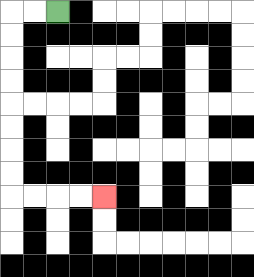{'start': '[2, 0]', 'end': '[4, 8]', 'path_directions': 'L,L,D,D,D,D,D,D,D,D,R,R,R,R', 'path_coordinates': '[[2, 0], [1, 0], [0, 0], [0, 1], [0, 2], [0, 3], [0, 4], [0, 5], [0, 6], [0, 7], [0, 8], [1, 8], [2, 8], [3, 8], [4, 8]]'}